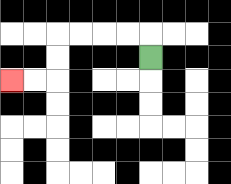{'start': '[6, 2]', 'end': '[0, 3]', 'path_directions': 'U,L,L,L,L,D,D,L,L', 'path_coordinates': '[[6, 2], [6, 1], [5, 1], [4, 1], [3, 1], [2, 1], [2, 2], [2, 3], [1, 3], [0, 3]]'}